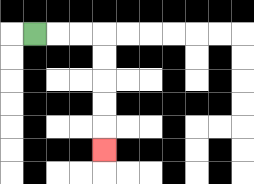{'start': '[1, 1]', 'end': '[4, 6]', 'path_directions': 'R,R,R,D,D,D,D,D', 'path_coordinates': '[[1, 1], [2, 1], [3, 1], [4, 1], [4, 2], [4, 3], [4, 4], [4, 5], [4, 6]]'}